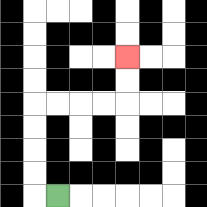{'start': '[2, 8]', 'end': '[5, 2]', 'path_directions': 'L,U,U,U,U,R,R,R,R,U,U', 'path_coordinates': '[[2, 8], [1, 8], [1, 7], [1, 6], [1, 5], [1, 4], [2, 4], [3, 4], [4, 4], [5, 4], [5, 3], [5, 2]]'}